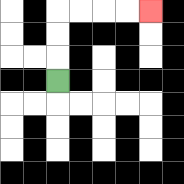{'start': '[2, 3]', 'end': '[6, 0]', 'path_directions': 'U,U,U,R,R,R,R', 'path_coordinates': '[[2, 3], [2, 2], [2, 1], [2, 0], [3, 0], [4, 0], [5, 0], [6, 0]]'}